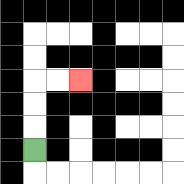{'start': '[1, 6]', 'end': '[3, 3]', 'path_directions': 'U,U,U,R,R', 'path_coordinates': '[[1, 6], [1, 5], [1, 4], [1, 3], [2, 3], [3, 3]]'}